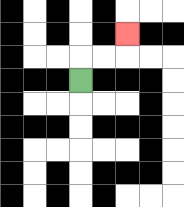{'start': '[3, 3]', 'end': '[5, 1]', 'path_directions': 'U,R,R,U', 'path_coordinates': '[[3, 3], [3, 2], [4, 2], [5, 2], [5, 1]]'}